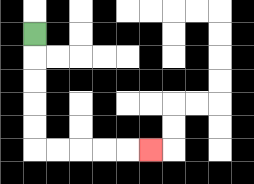{'start': '[1, 1]', 'end': '[6, 6]', 'path_directions': 'D,D,D,D,D,R,R,R,R,R', 'path_coordinates': '[[1, 1], [1, 2], [1, 3], [1, 4], [1, 5], [1, 6], [2, 6], [3, 6], [4, 6], [5, 6], [6, 6]]'}